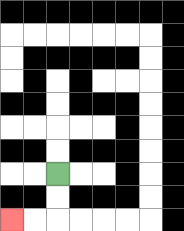{'start': '[2, 7]', 'end': '[0, 9]', 'path_directions': 'D,D,L,L', 'path_coordinates': '[[2, 7], [2, 8], [2, 9], [1, 9], [0, 9]]'}